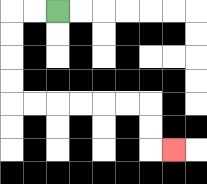{'start': '[2, 0]', 'end': '[7, 6]', 'path_directions': 'L,L,D,D,D,D,R,R,R,R,R,R,D,D,R', 'path_coordinates': '[[2, 0], [1, 0], [0, 0], [0, 1], [0, 2], [0, 3], [0, 4], [1, 4], [2, 4], [3, 4], [4, 4], [5, 4], [6, 4], [6, 5], [6, 6], [7, 6]]'}